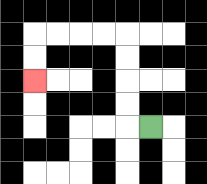{'start': '[6, 5]', 'end': '[1, 3]', 'path_directions': 'L,U,U,U,U,L,L,L,L,D,D', 'path_coordinates': '[[6, 5], [5, 5], [5, 4], [5, 3], [5, 2], [5, 1], [4, 1], [3, 1], [2, 1], [1, 1], [1, 2], [1, 3]]'}